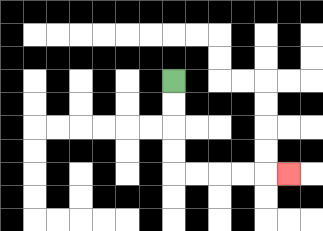{'start': '[7, 3]', 'end': '[12, 7]', 'path_directions': 'D,D,D,D,R,R,R,R,R', 'path_coordinates': '[[7, 3], [7, 4], [7, 5], [7, 6], [7, 7], [8, 7], [9, 7], [10, 7], [11, 7], [12, 7]]'}